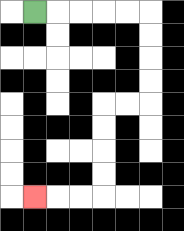{'start': '[1, 0]', 'end': '[1, 8]', 'path_directions': 'R,R,R,R,R,D,D,D,D,L,L,D,D,D,D,L,L,L', 'path_coordinates': '[[1, 0], [2, 0], [3, 0], [4, 0], [5, 0], [6, 0], [6, 1], [6, 2], [6, 3], [6, 4], [5, 4], [4, 4], [4, 5], [4, 6], [4, 7], [4, 8], [3, 8], [2, 8], [1, 8]]'}